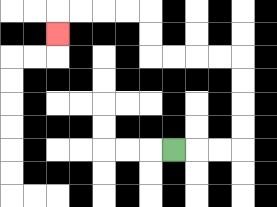{'start': '[7, 6]', 'end': '[2, 1]', 'path_directions': 'R,R,R,U,U,U,U,L,L,L,L,U,U,L,L,L,L,D', 'path_coordinates': '[[7, 6], [8, 6], [9, 6], [10, 6], [10, 5], [10, 4], [10, 3], [10, 2], [9, 2], [8, 2], [7, 2], [6, 2], [6, 1], [6, 0], [5, 0], [4, 0], [3, 0], [2, 0], [2, 1]]'}